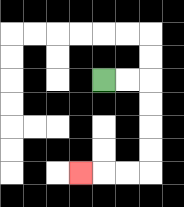{'start': '[4, 3]', 'end': '[3, 7]', 'path_directions': 'R,R,D,D,D,D,L,L,L', 'path_coordinates': '[[4, 3], [5, 3], [6, 3], [6, 4], [6, 5], [6, 6], [6, 7], [5, 7], [4, 7], [3, 7]]'}